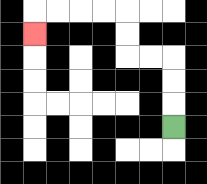{'start': '[7, 5]', 'end': '[1, 1]', 'path_directions': 'U,U,U,L,L,U,U,L,L,L,L,D', 'path_coordinates': '[[7, 5], [7, 4], [7, 3], [7, 2], [6, 2], [5, 2], [5, 1], [5, 0], [4, 0], [3, 0], [2, 0], [1, 0], [1, 1]]'}